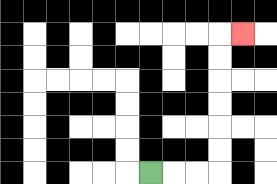{'start': '[6, 7]', 'end': '[10, 1]', 'path_directions': 'R,R,R,U,U,U,U,U,U,R', 'path_coordinates': '[[6, 7], [7, 7], [8, 7], [9, 7], [9, 6], [9, 5], [9, 4], [9, 3], [9, 2], [9, 1], [10, 1]]'}